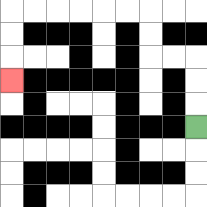{'start': '[8, 5]', 'end': '[0, 3]', 'path_directions': 'U,U,U,L,L,U,U,L,L,L,L,L,L,D,D,D', 'path_coordinates': '[[8, 5], [8, 4], [8, 3], [8, 2], [7, 2], [6, 2], [6, 1], [6, 0], [5, 0], [4, 0], [3, 0], [2, 0], [1, 0], [0, 0], [0, 1], [0, 2], [0, 3]]'}